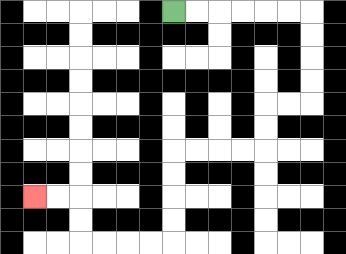{'start': '[7, 0]', 'end': '[1, 8]', 'path_directions': 'R,R,R,R,R,R,D,D,D,D,L,L,D,D,L,L,L,L,D,D,D,D,L,L,L,L,U,U,L,L', 'path_coordinates': '[[7, 0], [8, 0], [9, 0], [10, 0], [11, 0], [12, 0], [13, 0], [13, 1], [13, 2], [13, 3], [13, 4], [12, 4], [11, 4], [11, 5], [11, 6], [10, 6], [9, 6], [8, 6], [7, 6], [7, 7], [7, 8], [7, 9], [7, 10], [6, 10], [5, 10], [4, 10], [3, 10], [3, 9], [3, 8], [2, 8], [1, 8]]'}